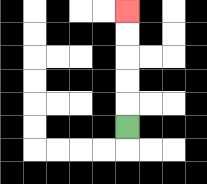{'start': '[5, 5]', 'end': '[5, 0]', 'path_directions': 'U,U,U,U,U', 'path_coordinates': '[[5, 5], [5, 4], [5, 3], [5, 2], [5, 1], [5, 0]]'}